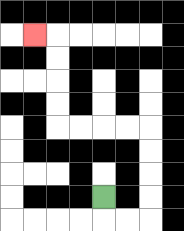{'start': '[4, 8]', 'end': '[1, 1]', 'path_directions': 'D,R,R,U,U,U,U,L,L,L,L,U,U,U,U,L', 'path_coordinates': '[[4, 8], [4, 9], [5, 9], [6, 9], [6, 8], [6, 7], [6, 6], [6, 5], [5, 5], [4, 5], [3, 5], [2, 5], [2, 4], [2, 3], [2, 2], [2, 1], [1, 1]]'}